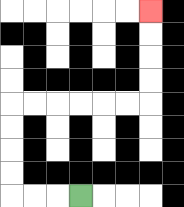{'start': '[3, 8]', 'end': '[6, 0]', 'path_directions': 'L,L,L,U,U,U,U,R,R,R,R,R,R,U,U,U,U', 'path_coordinates': '[[3, 8], [2, 8], [1, 8], [0, 8], [0, 7], [0, 6], [0, 5], [0, 4], [1, 4], [2, 4], [3, 4], [4, 4], [5, 4], [6, 4], [6, 3], [6, 2], [6, 1], [6, 0]]'}